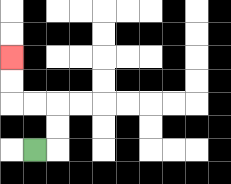{'start': '[1, 6]', 'end': '[0, 2]', 'path_directions': 'R,U,U,L,L,U,U', 'path_coordinates': '[[1, 6], [2, 6], [2, 5], [2, 4], [1, 4], [0, 4], [0, 3], [0, 2]]'}